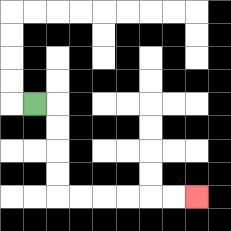{'start': '[1, 4]', 'end': '[8, 8]', 'path_directions': 'R,D,D,D,D,R,R,R,R,R,R', 'path_coordinates': '[[1, 4], [2, 4], [2, 5], [2, 6], [2, 7], [2, 8], [3, 8], [4, 8], [5, 8], [6, 8], [7, 8], [8, 8]]'}